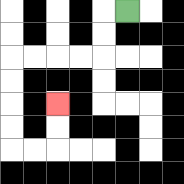{'start': '[5, 0]', 'end': '[2, 4]', 'path_directions': 'L,D,D,L,L,L,L,D,D,D,D,R,R,U,U', 'path_coordinates': '[[5, 0], [4, 0], [4, 1], [4, 2], [3, 2], [2, 2], [1, 2], [0, 2], [0, 3], [0, 4], [0, 5], [0, 6], [1, 6], [2, 6], [2, 5], [2, 4]]'}